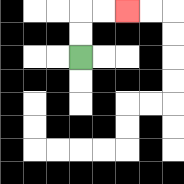{'start': '[3, 2]', 'end': '[5, 0]', 'path_directions': 'U,U,R,R', 'path_coordinates': '[[3, 2], [3, 1], [3, 0], [4, 0], [5, 0]]'}